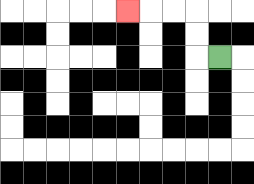{'start': '[9, 2]', 'end': '[5, 0]', 'path_directions': 'L,U,U,L,L,L', 'path_coordinates': '[[9, 2], [8, 2], [8, 1], [8, 0], [7, 0], [6, 0], [5, 0]]'}